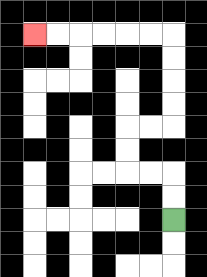{'start': '[7, 9]', 'end': '[1, 1]', 'path_directions': 'U,U,L,L,U,U,R,R,U,U,U,U,L,L,L,L,L,L', 'path_coordinates': '[[7, 9], [7, 8], [7, 7], [6, 7], [5, 7], [5, 6], [5, 5], [6, 5], [7, 5], [7, 4], [7, 3], [7, 2], [7, 1], [6, 1], [5, 1], [4, 1], [3, 1], [2, 1], [1, 1]]'}